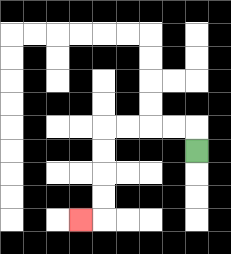{'start': '[8, 6]', 'end': '[3, 9]', 'path_directions': 'U,L,L,L,L,D,D,D,D,L', 'path_coordinates': '[[8, 6], [8, 5], [7, 5], [6, 5], [5, 5], [4, 5], [4, 6], [4, 7], [4, 8], [4, 9], [3, 9]]'}